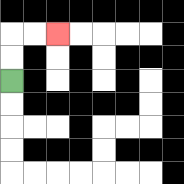{'start': '[0, 3]', 'end': '[2, 1]', 'path_directions': 'U,U,R,R', 'path_coordinates': '[[0, 3], [0, 2], [0, 1], [1, 1], [2, 1]]'}